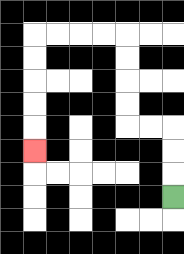{'start': '[7, 8]', 'end': '[1, 6]', 'path_directions': 'U,U,U,L,L,U,U,U,U,L,L,L,L,D,D,D,D,D', 'path_coordinates': '[[7, 8], [7, 7], [7, 6], [7, 5], [6, 5], [5, 5], [5, 4], [5, 3], [5, 2], [5, 1], [4, 1], [3, 1], [2, 1], [1, 1], [1, 2], [1, 3], [1, 4], [1, 5], [1, 6]]'}